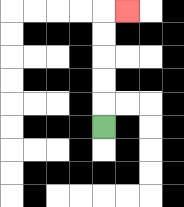{'start': '[4, 5]', 'end': '[5, 0]', 'path_directions': 'U,U,U,U,U,R', 'path_coordinates': '[[4, 5], [4, 4], [4, 3], [4, 2], [4, 1], [4, 0], [5, 0]]'}